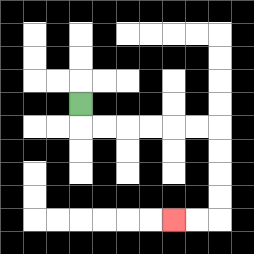{'start': '[3, 4]', 'end': '[7, 9]', 'path_directions': 'D,R,R,R,R,R,R,D,D,D,D,L,L', 'path_coordinates': '[[3, 4], [3, 5], [4, 5], [5, 5], [6, 5], [7, 5], [8, 5], [9, 5], [9, 6], [9, 7], [9, 8], [9, 9], [8, 9], [7, 9]]'}